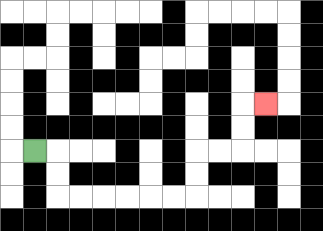{'start': '[1, 6]', 'end': '[11, 4]', 'path_directions': 'R,D,D,R,R,R,R,R,R,U,U,R,R,U,U,R', 'path_coordinates': '[[1, 6], [2, 6], [2, 7], [2, 8], [3, 8], [4, 8], [5, 8], [6, 8], [7, 8], [8, 8], [8, 7], [8, 6], [9, 6], [10, 6], [10, 5], [10, 4], [11, 4]]'}